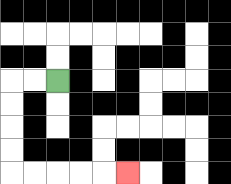{'start': '[2, 3]', 'end': '[5, 7]', 'path_directions': 'L,L,D,D,D,D,R,R,R,R,R', 'path_coordinates': '[[2, 3], [1, 3], [0, 3], [0, 4], [0, 5], [0, 6], [0, 7], [1, 7], [2, 7], [3, 7], [4, 7], [5, 7]]'}